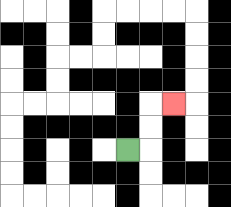{'start': '[5, 6]', 'end': '[7, 4]', 'path_directions': 'R,U,U,R', 'path_coordinates': '[[5, 6], [6, 6], [6, 5], [6, 4], [7, 4]]'}